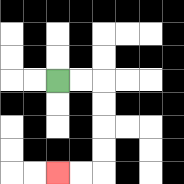{'start': '[2, 3]', 'end': '[2, 7]', 'path_directions': 'R,R,D,D,D,D,L,L', 'path_coordinates': '[[2, 3], [3, 3], [4, 3], [4, 4], [4, 5], [4, 6], [4, 7], [3, 7], [2, 7]]'}